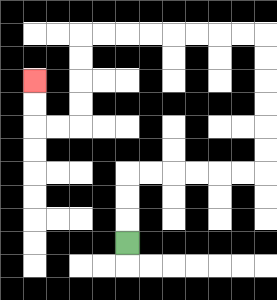{'start': '[5, 10]', 'end': '[1, 3]', 'path_directions': 'U,U,U,R,R,R,R,R,R,U,U,U,U,U,U,L,L,L,L,L,L,L,L,D,D,D,D,L,L,U,U', 'path_coordinates': '[[5, 10], [5, 9], [5, 8], [5, 7], [6, 7], [7, 7], [8, 7], [9, 7], [10, 7], [11, 7], [11, 6], [11, 5], [11, 4], [11, 3], [11, 2], [11, 1], [10, 1], [9, 1], [8, 1], [7, 1], [6, 1], [5, 1], [4, 1], [3, 1], [3, 2], [3, 3], [3, 4], [3, 5], [2, 5], [1, 5], [1, 4], [1, 3]]'}